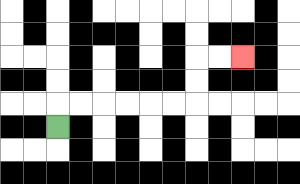{'start': '[2, 5]', 'end': '[10, 2]', 'path_directions': 'U,R,R,R,R,R,R,U,U,R,R', 'path_coordinates': '[[2, 5], [2, 4], [3, 4], [4, 4], [5, 4], [6, 4], [7, 4], [8, 4], [8, 3], [8, 2], [9, 2], [10, 2]]'}